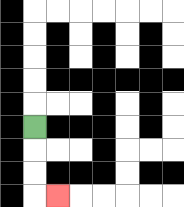{'start': '[1, 5]', 'end': '[2, 8]', 'path_directions': 'D,D,D,R', 'path_coordinates': '[[1, 5], [1, 6], [1, 7], [1, 8], [2, 8]]'}